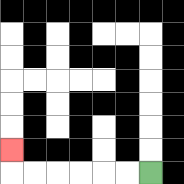{'start': '[6, 7]', 'end': '[0, 6]', 'path_directions': 'L,L,L,L,L,L,U', 'path_coordinates': '[[6, 7], [5, 7], [4, 7], [3, 7], [2, 7], [1, 7], [0, 7], [0, 6]]'}